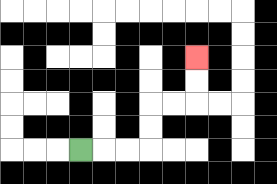{'start': '[3, 6]', 'end': '[8, 2]', 'path_directions': 'R,R,R,U,U,R,R,U,U', 'path_coordinates': '[[3, 6], [4, 6], [5, 6], [6, 6], [6, 5], [6, 4], [7, 4], [8, 4], [8, 3], [8, 2]]'}